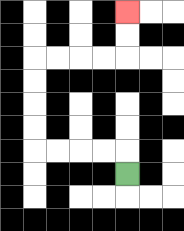{'start': '[5, 7]', 'end': '[5, 0]', 'path_directions': 'U,L,L,L,L,U,U,U,U,R,R,R,R,U,U', 'path_coordinates': '[[5, 7], [5, 6], [4, 6], [3, 6], [2, 6], [1, 6], [1, 5], [1, 4], [1, 3], [1, 2], [2, 2], [3, 2], [4, 2], [5, 2], [5, 1], [5, 0]]'}